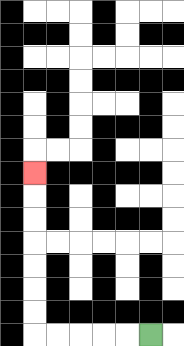{'start': '[6, 14]', 'end': '[1, 7]', 'path_directions': 'L,L,L,L,L,U,U,U,U,U,U,U', 'path_coordinates': '[[6, 14], [5, 14], [4, 14], [3, 14], [2, 14], [1, 14], [1, 13], [1, 12], [1, 11], [1, 10], [1, 9], [1, 8], [1, 7]]'}